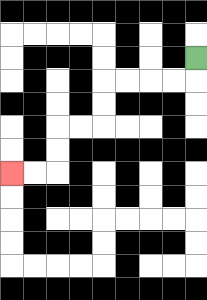{'start': '[8, 2]', 'end': '[0, 7]', 'path_directions': 'D,L,L,L,L,D,D,L,L,D,D,L,L', 'path_coordinates': '[[8, 2], [8, 3], [7, 3], [6, 3], [5, 3], [4, 3], [4, 4], [4, 5], [3, 5], [2, 5], [2, 6], [2, 7], [1, 7], [0, 7]]'}